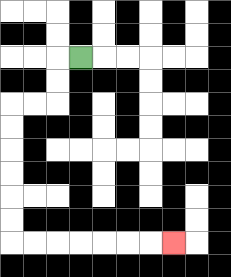{'start': '[3, 2]', 'end': '[7, 10]', 'path_directions': 'L,D,D,L,L,D,D,D,D,D,D,R,R,R,R,R,R,R', 'path_coordinates': '[[3, 2], [2, 2], [2, 3], [2, 4], [1, 4], [0, 4], [0, 5], [0, 6], [0, 7], [0, 8], [0, 9], [0, 10], [1, 10], [2, 10], [3, 10], [4, 10], [5, 10], [6, 10], [7, 10]]'}